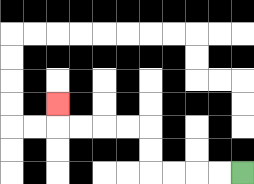{'start': '[10, 7]', 'end': '[2, 4]', 'path_directions': 'L,L,L,L,U,U,L,L,L,L,U', 'path_coordinates': '[[10, 7], [9, 7], [8, 7], [7, 7], [6, 7], [6, 6], [6, 5], [5, 5], [4, 5], [3, 5], [2, 5], [2, 4]]'}